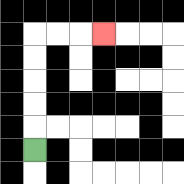{'start': '[1, 6]', 'end': '[4, 1]', 'path_directions': 'U,U,U,U,U,R,R,R', 'path_coordinates': '[[1, 6], [1, 5], [1, 4], [1, 3], [1, 2], [1, 1], [2, 1], [3, 1], [4, 1]]'}